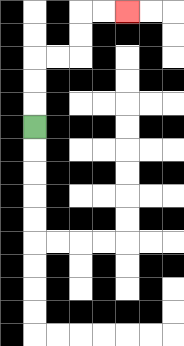{'start': '[1, 5]', 'end': '[5, 0]', 'path_directions': 'U,U,U,R,R,U,U,R,R', 'path_coordinates': '[[1, 5], [1, 4], [1, 3], [1, 2], [2, 2], [3, 2], [3, 1], [3, 0], [4, 0], [5, 0]]'}